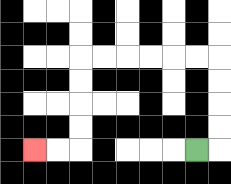{'start': '[8, 6]', 'end': '[1, 6]', 'path_directions': 'R,U,U,U,U,L,L,L,L,L,L,D,D,D,D,L,L', 'path_coordinates': '[[8, 6], [9, 6], [9, 5], [9, 4], [9, 3], [9, 2], [8, 2], [7, 2], [6, 2], [5, 2], [4, 2], [3, 2], [3, 3], [3, 4], [3, 5], [3, 6], [2, 6], [1, 6]]'}